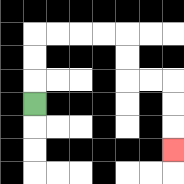{'start': '[1, 4]', 'end': '[7, 6]', 'path_directions': 'U,U,U,R,R,R,R,D,D,R,R,D,D,D', 'path_coordinates': '[[1, 4], [1, 3], [1, 2], [1, 1], [2, 1], [3, 1], [4, 1], [5, 1], [5, 2], [5, 3], [6, 3], [7, 3], [7, 4], [7, 5], [7, 6]]'}